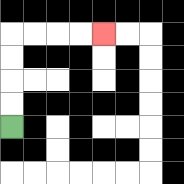{'start': '[0, 5]', 'end': '[4, 1]', 'path_directions': 'U,U,U,U,R,R,R,R', 'path_coordinates': '[[0, 5], [0, 4], [0, 3], [0, 2], [0, 1], [1, 1], [2, 1], [3, 1], [4, 1]]'}